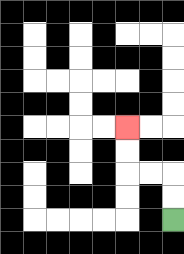{'start': '[7, 9]', 'end': '[5, 5]', 'path_directions': 'U,U,L,L,U,U', 'path_coordinates': '[[7, 9], [7, 8], [7, 7], [6, 7], [5, 7], [5, 6], [5, 5]]'}